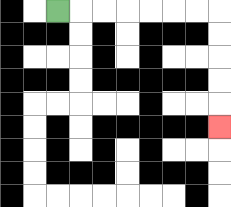{'start': '[2, 0]', 'end': '[9, 5]', 'path_directions': 'R,R,R,R,R,R,R,D,D,D,D,D', 'path_coordinates': '[[2, 0], [3, 0], [4, 0], [5, 0], [6, 0], [7, 0], [8, 0], [9, 0], [9, 1], [9, 2], [9, 3], [9, 4], [9, 5]]'}